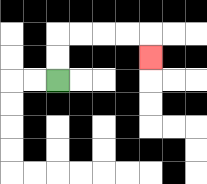{'start': '[2, 3]', 'end': '[6, 2]', 'path_directions': 'U,U,R,R,R,R,D', 'path_coordinates': '[[2, 3], [2, 2], [2, 1], [3, 1], [4, 1], [5, 1], [6, 1], [6, 2]]'}